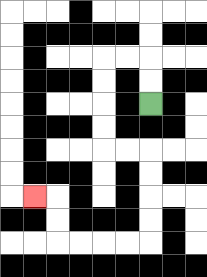{'start': '[6, 4]', 'end': '[1, 8]', 'path_directions': 'U,U,L,L,D,D,D,D,R,R,D,D,D,D,L,L,L,L,U,U,L', 'path_coordinates': '[[6, 4], [6, 3], [6, 2], [5, 2], [4, 2], [4, 3], [4, 4], [4, 5], [4, 6], [5, 6], [6, 6], [6, 7], [6, 8], [6, 9], [6, 10], [5, 10], [4, 10], [3, 10], [2, 10], [2, 9], [2, 8], [1, 8]]'}